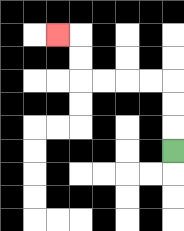{'start': '[7, 6]', 'end': '[2, 1]', 'path_directions': 'U,U,U,L,L,L,L,U,U,L', 'path_coordinates': '[[7, 6], [7, 5], [7, 4], [7, 3], [6, 3], [5, 3], [4, 3], [3, 3], [3, 2], [3, 1], [2, 1]]'}